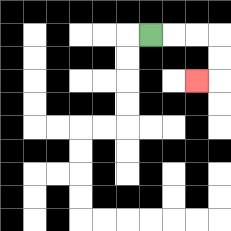{'start': '[6, 1]', 'end': '[8, 3]', 'path_directions': 'R,R,R,D,D,L', 'path_coordinates': '[[6, 1], [7, 1], [8, 1], [9, 1], [9, 2], [9, 3], [8, 3]]'}